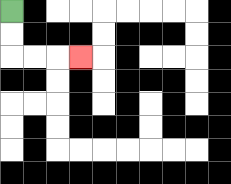{'start': '[0, 0]', 'end': '[3, 2]', 'path_directions': 'D,D,R,R,R', 'path_coordinates': '[[0, 0], [0, 1], [0, 2], [1, 2], [2, 2], [3, 2]]'}